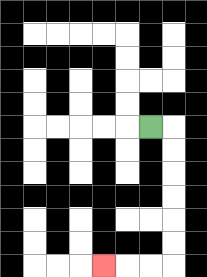{'start': '[6, 5]', 'end': '[4, 11]', 'path_directions': 'R,D,D,D,D,D,D,L,L,L', 'path_coordinates': '[[6, 5], [7, 5], [7, 6], [7, 7], [7, 8], [7, 9], [7, 10], [7, 11], [6, 11], [5, 11], [4, 11]]'}